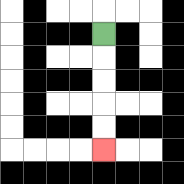{'start': '[4, 1]', 'end': '[4, 6]', 'path_directions': 'D,D,D,D,D', 'path_coordinates': '[[4, 1], [4, 2], [4, 3], [4, 4], [4, 5], [4, 6]]'}